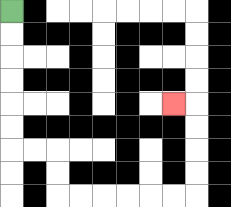{'start': '[0, 0]', 'end': '[7, 4]', 'path_directions': 'D,D,D,D,D,D,R,R,D,D,R,R,R,R,R,R,U,U,U,U,L', 'path_coordinates': '[[0, 0], [0, 1], [0, 2], [0, 3], [0, 4], [0, 5], [0, 6], [1, 6], [2, 6], [2, 7], [2, 8], [3, 8], [4, 8], [5, 8], [6, 8], [7, 8], [8, 8], [8, 7], [8, 6], [8, 5], [8, 4], [7, 4]]'}